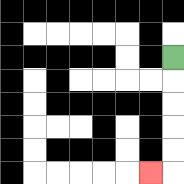{'start': '[7, 2]', 'end': '[6, 7]', 'path_directions': 'D,D,D,D,D,L', 'path_coordinates': '[[7, 2], [7, 3], [7, 4], [7, 5], [7, 6], [7, 7], [6, 7]]'}